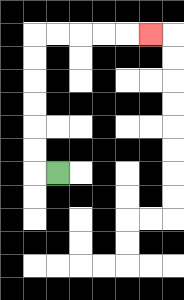{'start': '[2, 7]', 'end': '[6, 1]', 'path_directions': 'L,U,U,U,U,U,U,R,R,R,R,R', 'path_coordinates': '[[2, 7], [1, 7], [1, 6], [1, 5], [1, 4], [1, 3], [1, 2], [1, 1], [2, 1], [3, 1], [4, 1], [5, 1], [6, 1]]'}